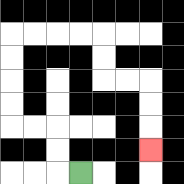{'start': '[3, 7]', 'end': '[6, 6]', 'path_directions': 'L,U,U,L,L,U,U,U,U,R,R,R,R,D,D,R,R,D,D,D', 'path_coordinates': '[[3, 7], [2, 7], [2, 6], [2, 5], [1, 5], [0, 5], [0, 4], [0, 3], [0, 2], [0, 1], [1, 1], [2, 1], [3, 1], [4, 1], [4, 2], [4, 3], [5, 3], [6, 3], [6, 4], [6, 5], [6, 6]]'}